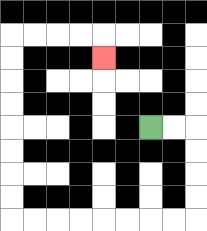{'start': '[6, 5]', 'end': '[4, 2]', 'path_directions': 'R,R,D,D,D,D,L,L,L,L,L,L,L,L,U,U,U,U,U,U,U,U,R,R,R,R,D', 'path_coordinates': '[[6, 5], [7, 5], [8, 5], [8, 6], [8, 7], [8, 8], [8, 9], [7, 9], [6, 9], [5, 9], [4, 9], [3, 9], [2, 9], [1, 9], [0, 9], [0, 8], [0, 7], [0, 6], [0, 5], [0, 4], [0, 3], [0, 2], [0, 1], [1, 1], [2, 1], [3, 1], [4, 1], [4, 2]]'}